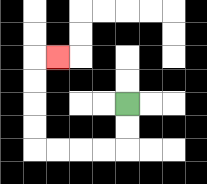{'start': '[5, 4]', 'end': '[2, 2]', 'path_directions': 'D,D,L,L,L,L,U,U,U,U,R', 'path_coordinates': '[[5, 4], [5, 5], [5, 6], [4, 6], [3, 6], [2, 6], [1, 6], [1, 5], [1, 4], [1, 3], [1, 2], [2, 2]]'}